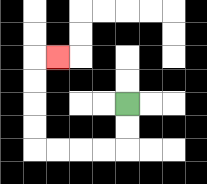{'start': '[5, 4]', 'end': '[2, 2]', 'path_directions': 'D,D,L,L,L,L,U,U,U,U,R', 'path_coordinates': '[[5, 4], [5, 5], [5, 6], [4, 6], [3, 6], [2, 6], [1, 6], [1, 5], [1, 4], [1, 3], [1, 2], [2, 2]]'}